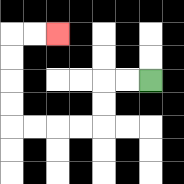{'start': '[6, 3]', 'end': '[2, 1]', 'path_directions': 'L,L,D,D,L,L,L,L,U,U,U,U,R,R', 'path_coordinates': '[[6, 3], [5, 3], [4, 3], [4, 4], [4, 5], [3, 5], [2, 5], [1, 5], [0, 5], [0, 4], [0, 3], [0, 2], [0, 1], [1, 1], [2, 1]]'}